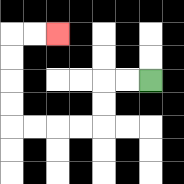{'start': '[6, 3]', 'end': '[2, 1]', 'path_directions': 'L,L,D,D,L,L,L,L,U,U,U,U,R,R', 'path_coordinates': '[[6, 3], [5, 3], [4, 3], [4, 4], [4, 5], [3, 5], [2, 5], [1, 5], [0, 5], [0, 4], [0, 3], [0, 2], [0, 1], [1, 1], [2, 1]]'}